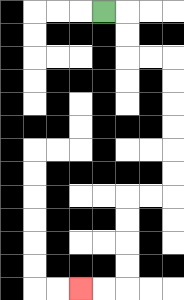{'start': '[4, 0]', 'end': '[3, 12]', 'path_directions': 'R,D,D,R,R,D,D,D,D,D,D,L,L,D,D,D,D,L,L', 'path_coordinates': '[[4, 0], [5, 0], [5, 1], [5, 2], [6, 2], [7, 2], [7, 3], [7, 4], [7, 5], [7, 6], [7, 7], [7, 8], [6, 8], [5, 8], [5, 9], [5, 10], [5, 11], [5, 12], [4, 12], [3, 12]]'}